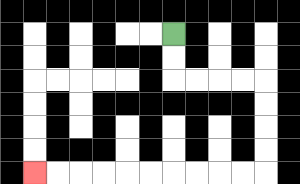{'start': '[7, 1]', 'end': '[1, 7]', 'path_directions': 'D,D,R,R,R,R,D,D,D,D,L,L,L,L,L,L,L,L,L,L', 'path_coordinates': '[[7, 1], [7, 2], [7, 3], [8, 3], [9, 3], [10, 3], [11, 3], [11, 4], [11, 5], [11, 6], [11, 7], [10, 7], [9, 7], [8, 7], [7, 7], [6, 7], [5, 7], [4, 7], [3, 7], [2, 7], [1, 7]]'}